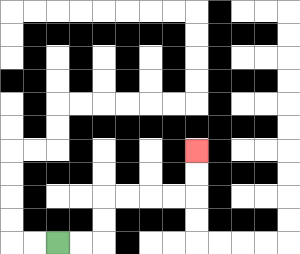{'start': '[2, 10]', 'end': '[8, 6]', 'path_directions': 'R,R,U,U,R,R,R,R,U,U', 'path_coordinates': '[[2, 10], [3, 10], [4, 10], [4, 9], [4, 8], [5, 8], [6, 8], [7, 8], [8, 8], [8, 7], [8, 6]]'}